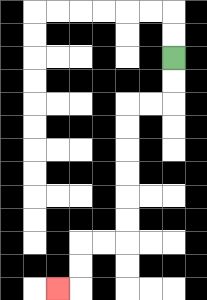{'start': '[7, 2]', 'end': '[2, 12]', 'path_directions': 'D,D,L,L,D,D,D,D,D,D,L,L,D,D,L', 'path_coordinates': '[[7, 2], [7, 3], [7, 4], [6, 4], [5, 4], [5, 5], [5, 6], [5, 7], [5, 8], [5, 9], [5, 10], [4, 10], [3, 10], [3, 11], [3, 12], [2, 12]]'}